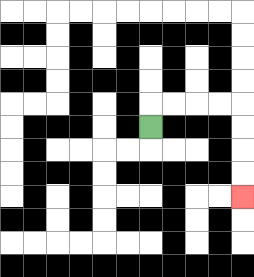{'start': '[6, 5]', 'end': '[10, 8]', 'path_directions': 'U,R,R,R,R,D,D,D,D', 'path_coordinates': '[[6, 5], [6, 4], [7, 4], [8, 4], [9, 4], [10, 4], [10, 5], [10, 6], [10, 7], [10, 8]]'}